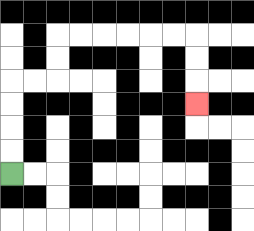{'start': '[0, 7]', 'end': '[8, 4]', 'path_directions': 'U,U,U,U,R,R,U,U,R,R,R,R,R,R,D,D,D', 'path_coordinates': '[[0, 7], [0, 6], [0, 5], [0, 4], [0, 3], [1, 3], [2, 3], [2, 2], [2, 1], [3, 1], [4, 1], [5, 1], [6, 1], [7, 1], [8, 1], [8, 2], [8, 3], [8, 4]]'}